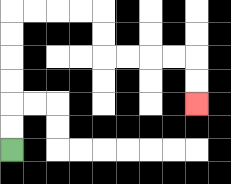{'start': '[0, 6]', 'end': '[8, 4]', 'path_directions': 'U,U,U,U,U,U,R,R,R,R,D,D,R,R,R,R,D,D', 'path_coordinates': '[[0, 6], [0, 5], [0, 4], [0, 3], [0, 2], [0, 1], [0, 0], [1, 0], [2, 0], [3, 0], [4, 0], [4, 1], [4, 2], [5, 2], [6, 2], [7, 2], [8, 2], [8, 3], [8, 4]]'}